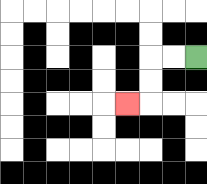{'start': '[8, 2]', 'end': '[5, 4]', 'path_directions': 'L,L,D,D,L', 'path_coordinates': '[[8, 2], [7, 2], [6, 2], [6, 3], [6, 4], [5, 4]]'}